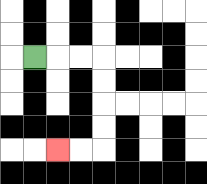{'start': '[1, 2]', 'end': '[2, 6]', 'path_directions': 'R,R,R,D,D,D,D,L,L', 'path_coordinates': '[[1, 2], [2, 2], [3, 2], [4, 2], [4, 3], [4, 4], [4, 5], [4, 6], [3, 6], [2, 6]]'}